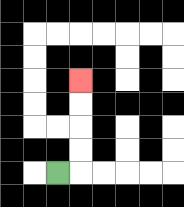{'start': '[2, 7]', 'end': '[3, 3]', 'path_directions': 'R,U,U,U,U', 'path_coordinates': '[[2, 7], [3, 7], [3, 6], [3, 5], [3, 4], [3, 3]]'}